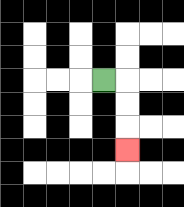{'start': '[4, 3]', 'end': '[5, 6]', 'path_directions': 'R,D,D,D', 'path_coordinates': '[[4, 3], [5, 3], [5, 4], [5, 5], [5, 6]]'}